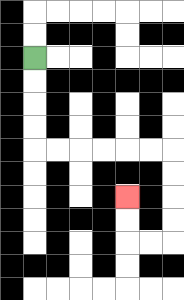{'start': '[1, 2]', 'end': '[5, 8]', 'path_directions': 'D,D,D,D,R,R,R,R,R,R,D,D,D,D,L,L,U,U', 'path_coordinates': '[[1, 2], [1, 3], [1, 4], [1, 5], [1, 6], [2, 6], [3, 6], [4, 6], [5, 6], [6, 6], [7, 6], [7, 7], [7, 8], [7, 9], [7, 10], [6, 10], [5, 10], [5, 9], [5, 8]]'}